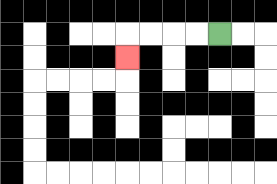{'start': '[9, 1]', 'end': '[5, 2]', 'path_directions': 'L,L,L,L,D', 'path_coordinates': '[[9, 1], [8, 1], [7, 1], [6, 1], [5, 1], [5, 2]]'}